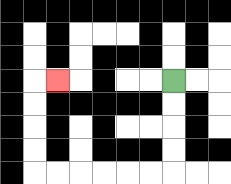{'start': '[7, 3]', 'end': '[2, 3]', 'path_directions': 'D,D,D,D,L,L,L,L,L,L,U,U,U,U,R', 'path_coordinates': '[[7, 3], [7, 4], [7, 5], [7, 6], [7, 7], [6, 7], [5, 7], [4, 7], [3, 7], [2, 7], [1, 7], [1, 6], [1, 5], [1, 4], [1, 3], [2, 3]]'}